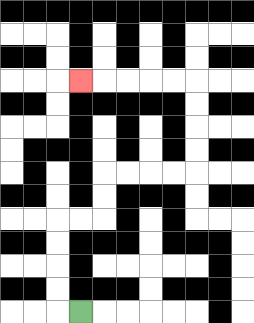{'start': '[3, 13]', 'end': '[3, 3]', 'path_directions': 'L,U,U,U,U,R,R,U,U,R,R,R,R,U,U,U,U,L,L,L,L,L', 'path_coordinates': '[[3, 13], [2, 13], [2, 12], [2, 11], [2, 10], [2, 9], [3, 9], [4, 9], [4, 8], [4, 7], [5, 7], [6, 7], [7, 7], [8, 7], [8, 6], [8, 5], [8, 4], [8, 3], [7, 3], [6, 3], [5, 3], [4, 3], [3, 3]]'}